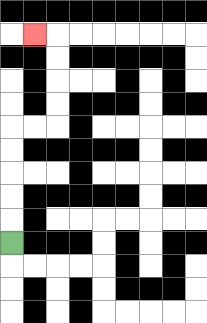{'start': '[0, 10]', 'end': '[1, 1]', 'path_directions': 'U,U,U,U,U,R,R,U,U,U,U,L', 'path_coordinates': '[[0, 10], [0, 9], [0, 8], [0, 7], [0, 6], [0, 5], [1, 5], [2, 5], [2, 4], [2, 3], [2, 2], [2, 1], [1, 1]]'}